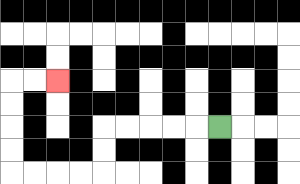{'start': '[9, 5]', 'end': '[2, 3]', 'path_directions': 'L,L,L,L,L,D,D,L,L,L,L,U,U,U,U,R,R', 'path_coordinates': '[[9, 5], [8, 5], [7, 5], [6, 5], [5, 5], [4, 5], [4, 6], [4, 7], [3, 7], [2, 7], [1, 7], [0, 7], [0, 6], [0, 5], [0, 4], [0, 3], [1, 3], [2, 3]]'}